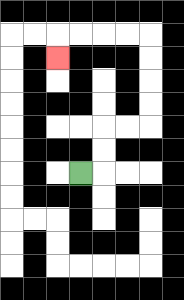{'start': '[3, 7]', 'end': '[2, 2]', 'path_directions': 'R,U,U,R,R,U,U,U,U,L,L,L,L,D', 'path_coordinates': '[[3, 7], [4, 7], [4, 6], [4, 5], [5, 5], [6, 5], [6, 4], [6, 3], [6, 2], [6, 1], [5, 1], [4, 1], [3, 1], [2, 1], [2, 2]]'}